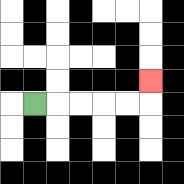{'start': '[1, 4]', 'end': '[6, 3]', 'path_directions': 'R,R,R,R,R,U', 'path_coordinates': '[[1, 4], [2, 4], [3, 4], [4, 4], [5, 4], [6, 4], [6, 3]]'}